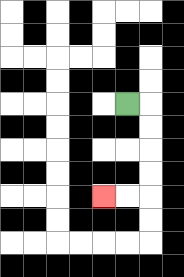{'start': '[5, 4]', 'end': '[4, 8]', 'path_directions': 'R,D,D,D,D,L,L', 'path_coordinates': '[[5, 4], [6, 4], [6, 5], [6, 6], [6, 7], [6, 8], [5, 8], [4, 8]]'}